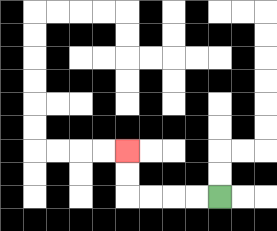{'start': '[9, 8]', 'end': '[5, 6]', 'path_directions': 'L,L,L,L,U,U', 'path_coordinates': '[[9, 8], [8, 8], [7, 8], [6, 8], [5, 8], [5, 7], [5, 6]]'}